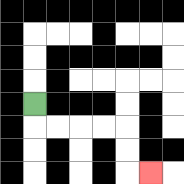{'start': '[1, 4]', 'end': '[6, 7]', 'path_directions': 'D,R,R,R,R,D,D,R', 'path_coordinates': '[[1, 4], [1, 5], [2, 5], [3, 5], [4, 5], [5, 5], [5, 6], [5, 7], [6, 7]]'}